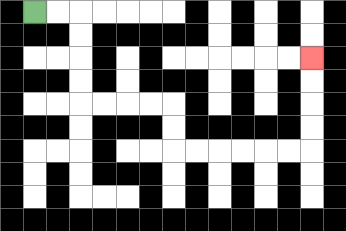{'start': '[1, 0]', 'end': '[13, 2]', 'path_directions': 'R,R,D,D,D,D,R,R,R,R,D,D,R,R,R,R,R,R,U,U,U,U', 'path_coordinates': '[[1, 0], [2, 0], [3, 0], [3, 1], [3, 2], [3, 3], [3, 4], [4, 4], [5, 4], [6, 4], [7, 4], [7, 5], [7, 6], [8, 6], [9, 6], [10, 6], [11, 6], [12, 6], [13, 6], [13, 5], [13, 4], [13, 3], [13, 2]]'}